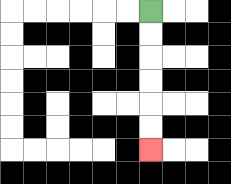{'start': '[6, 0]', 'end': '[6, 6]', 'path_directions': 'D,D,D,D,D,D', 'path_coordinates': '[[6, 0], [6, 1], [6, 2], [6, 3], [6, 4], [6, 5], [6, 6]]'}